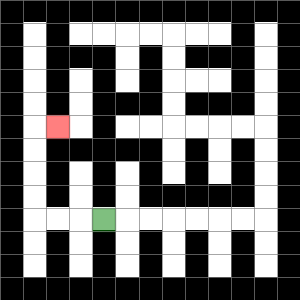{'start': '[4, 9]', 'end': '[2, 5]', 'path_directions': 'L,L,L,U,U,U,U,R', 'path_coordinates': '[[4, 9], [3, 9], [2, 9], [1, 9], [1, 8], [1, 7], [1, 6], [1, 5], [2, 5]]'}